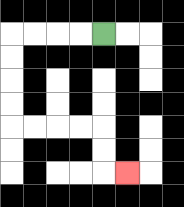{'start': '[4, 1]', 'end': '[5, 7]', 'path_directions': 'L,L,L,L,D,D,D,D,R,R,R,R,D,D,R', 'path_coordinates': '[[4, 1], [3, 1], [2, 1], [1, 1], [0, 1], [0, 2], [0, 3], [0, 4], [0, 5], [1, 5], [2, 5], [3, 5], [4, 5], [4, 6], [4, 7], [5, 7]]'}